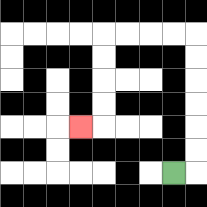{'start': '[7, 7]', 'end': '[3, 5]', 'path_directions': 'R,U,U,U,U,U,U,L,L,L,L,D,D,D,D,L', 'path_coordinates': '[[7, 7], [8, 7], [8, 6], [8, 5], [8, 4], [8, 3], [8, 2], [8, 1], [7, 1], [6, 1], [5, 1], [4, 1], [4, 2], [4, 3], [4, 4], [4, 5], [3, 5]]'}